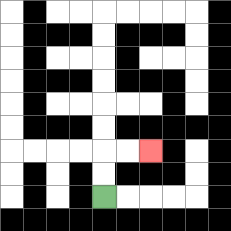{'start': '[4, 8]', 'end': '[6, 6]', 'path_directions': 'U,U,R,R', 'path_coordinates': '[[4, 8], [4, 7], [4, 6], [5, 6], [6, 6]]'}